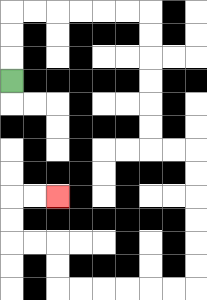{'start': '[0, 3]', 'end': '[2, 8]', 'path_directions': 'U,U,U,R,R,R,R,R,R,D,D,D,D,D,D,R,R,D,D,D,D,D,D,L,L,L,L,L,L,U,U,L,L,U,U,R,R', 'path_coordinates': '[[0, 3], [0, 2], [0, 1], [0, 0], [1, 0], [2, 0], [3, 0], [4, 0], [5, 0], [6, 0], [6, 1], [6, 2], [6, 3], [6, 4], [6, 5], [6, 6], [7, 6], [8, 6], [8, 7], [8, 8], [8, 9], [8, 10], [8, 11], [8, 12], [7, 12], [6, 12], [5, 12], [4, 12], [3, 12], [2, 12], [2, 11], [2, 10], [1, 10], [0, 10], [0, 9], [0, 8], [1, 8], [2, 8]]'}